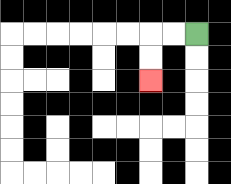{'start': '[8, 1]', 'end': '[6, 3]', 'path_directions': 'L,L,D,D', 'path_coordinates': '[[8, 1], [7, 1], [6, 1], [6, 2], [6, 3]]'}